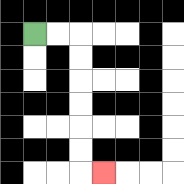{'start': '[1, 1]', 'end': '[4, 7]', 'path_directions': 'R,R,D,D,D,D,D,D,R', 'path_coordinates': '[[1, 1], [2, 1], [3, 1], [3, 2], [3, 3], [3, 4], [3, 5], [3, 6], [3, 7], [4, 7]]'}